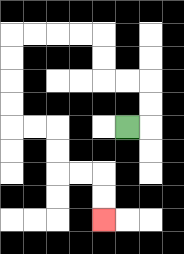{'start': '[5, 5]', 'end': '[4, 9]', 'path_directions': 'R,U,U,L,L,U,U,L,L,L,L,D,D,D,D,R,R,D,D,R,R,D,D', 'path_coordinates': '[[5, 5], [6, 5], [6, 4], [6, 3], [5, 3], [4, 3], [4, 2], [4, 1], [3, 1], [2, 1], [1, 1], [0, 1], [0, 2], [0, 3], [0, 4], [0, 5], [1, 5], [2, 5], [2, 6], [2, 7], [3, 7], [4, 7], [4, 8], [4, 9]]'}